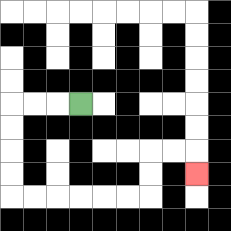{'start': '[3, 4]', 'end': '[8, 7]', 'path_directions': 'L,L,L,D,D,D,D,R,R,R,R,R,R,U,U,R,R,D', 'path_coordinates': '[[3, 4], [2, 4], [1, 4], [0, 4], [0, 5], [0, 6], [0, 7], [0, 8], [1, 8], [2, 8], [3, 8], [4, 8], [5, 8], [6, 8], [6, 7], [6, 6], [7, 6], [8, 6], [8, 7]]'}